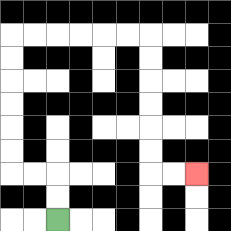{'start': '[2, 9]', 'end': '[8, 7]', 'path_directions': 'U,U,L,L,U,U,U,U,U,U,R,R,R,R,R,R,D,D,D,D,D,D,R,R', 'path_coordinates': '[[2, 9], [2, 8], [2, 7], [1, 7], [0, 7], [0, 6], [0, 5], [0, 4], [0, 3], [0, 2], [0, 1], [1, 1], [2, 1], [3, 1], [4, 1], [5, 1], [6, 1], [6, 2], [6, 3], [6, 4], [6, 5], [6, 6], [6, 7], [7, 7], [8, 7]]'}